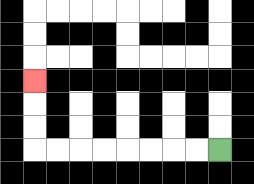{'start': '[9, 6]', 'end': '[1, 3]', 'path_directions': 'L,L,L,L,L,L,L,L,U,U,U', 'path_coordinates': '[[9, 6], [8, 6], [7, 6], [6, 6], [5, 6], [4, 6], [3, 6], [2, 6], [1, 6], [1, 5], [1, 4], [1, 3]]'}